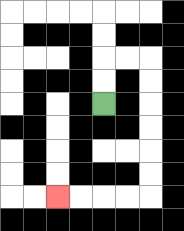{'start': '[4, 4]', 'end': '[2, 8]', 'path_directions': 'U,U,R,R,D,D,D,D,D,D,L,L,L,L', 'path_coordinates': '[[4, 4], [4, 3], [4, 2], [5, 2], [6, 2], [6, 3], [6, 4], [6, 5], [6, 6], [6, 7], [6, 8], [5, 8], [4, 8], [3, 8], [2, 8]]'}